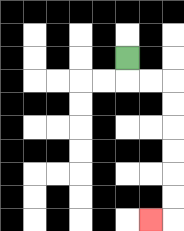{'start': '[5, 2]', 'end': '[6, 9]', 'path_directions': 'D,R,R,D,D,D,D,D,D,L', 'path_coordinates': '[[5, 2], [5, 3], [6, 3], [7, 3], [7, 4], [7, 5], [7, 6], [7, 7], [7, 8], [7, 9], [6, 9]]'}